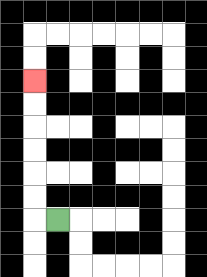{'start': '[2, 9]', 'end': '[1, 3]', 'path_directions': 'L,U,U,U,U,U,U', 'path_coordinates': '[[2, 9], [1, 9], [1, 8], [1, 7], [1, 6], [1, 5], [1, 4], [1, 3]]'}